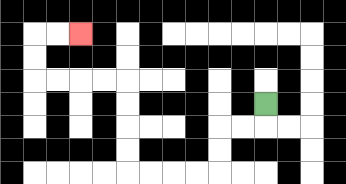{'start': '[11, 4]', 'end': '[3, 1]', 'path_directions': 'D,L,L,D,D,L,L,L,L,U,U,U,U,L,L,L,L,U,U,R,R', 'path_coordinates': '[[11, 4], [11, 5], [10, 5], [9, 5], [9, 6], [9, 7], [8, 7], [7, 7], [6, 7], [5, 7], [5, 6], [5, 5], [5, 4], [5, 3], [4, 3], [3, 3], [2, 3], [1, 3], [1, 2], [1, 1], [2, 1], [3, 1]]'}